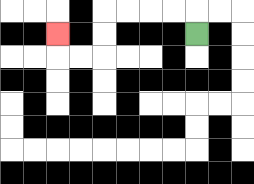{'start': '[8, 1]', 'end': '[2, 1]', 'path_directions': 'U,L,L,L,L,D,D,L,L,U', 'path_coordinates': '[[8, 1], [8, 0], [7, 0], [6, 0], [5, 0], [4, 0], [4, 1], [4, 2], [3, 2], [2, 2], [2, 1]]'}